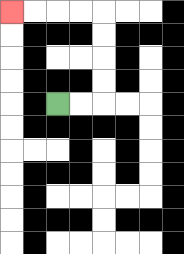{'start': '[2, 4]', 'end': '[0, 0]', 'path_directions': 'R,R,U,U,U,U,L,L,L,L', 'path_coordinates': '[[2, 4], [3, 4], [4, 4], [4, 3], [4, 2], [4, 1], [4, 0], [3, 0], [2, 0], [1, 0], [0, 0]]'}